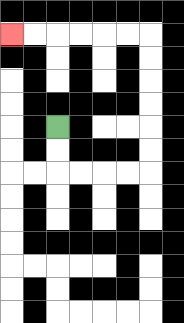{'start': '[2, 5]', 'end': '[0, 1]', 'path_directions': 'D,D,R,R,R,R,U,U,U,U,U,U,L,L,L,L,L,L', 'path_coordinates': '[[2, 5], [2, 6], [2, 7], [3, 7], [4, 7], [5, 7], [6, 7], [6, 6], [6, 5], [6, 4], [6, 3], [6, 2], [6, 1], [5, 1], [4, 1], [3, 1], [2, 1], [1, 1], [0, 1]]'}